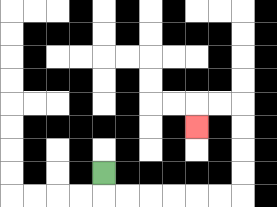{'start': '[4, 7]', 'end': '[8, 5]', 'path_directions': 'D,R,R,R,R,R,R,U,U,U,U,L,L,D', 'path_coordinates': '[[4, 7], [4, 8], [5, 8], [6, 8], [7, 8], [8, 8], [9, 8], [10, 8], [10, 7], [10, 6], [10, 5], [10, 4], [9, 4], [8, 4], [8, 5]]'}